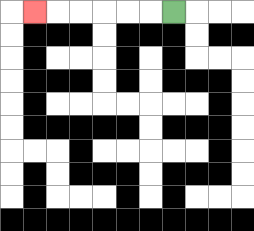{'start': '[7, 0]', 'end': '[1, 0]', 'path_directions': 'L,L,L,L,L,L', 'path_coordinates': '[[7, 0], [6, 0], [5, 0], [4, 0], [3, 0], [2, 0], [1, 0]]'}